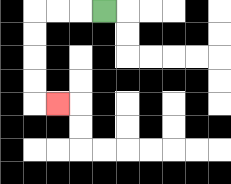{'start': '[4, 0]', 'end': '[2, 4]', 'path_directions': 'L,L,L,D,D,D,D,R', 'path_coordinates': '[[4, 0], [3, 0], [2, 0], [1, 0], [1, 1], [1, 2], [1, 3], [1, 4], [2, 4]]'}